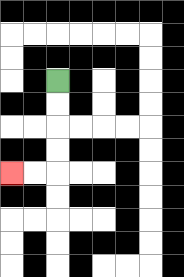{'start': '[2, 3]', 'end': '[0, 7]', 'path_directions': 'D,D,D,D,L,L', 'path_coordinates': '[[2, 3], [2, 4], [2, 5], [2, 6], [2, 7], [1, 7], [0, 7]]'}